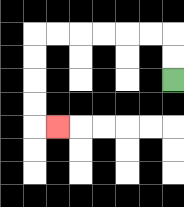{'start': '[7, 3]', 'end': '[2, 5]', 'path_directions': 'U,U,L,L,L,L,L,L,D,D,D,D,R', 'path_coordinates': '[[7, 3], [7, 2], [7, 1], [6, 1], [5, 1], [4, 1], [3, 1], [2, 1], [1, 1], [1, 2], [1, 3], [1, 4], [1, 5], [2, 5]]'}